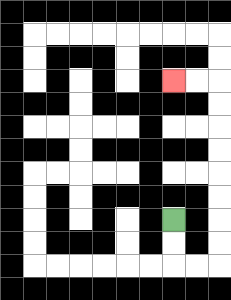{'start': '[7, 9]', 'end': '[7, 3]', 'path_directions': 'D,D,R,R,U,U,U,U,U,U,U,U,L,L', 'path_coordinates': '[[7, 9], [7, 10], [7, 11], [8, 11], [9, 11], [9, 10], [9, 9], [9, 8], [9, 7], [9, 6], [9, 5], [9, 4], [9, 3], [8, 3], [7, 3]]'}